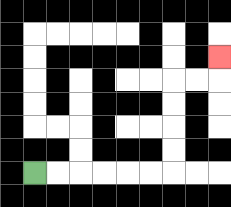{'start': '[1, 7]', 'end': '[9, 2]', 'path_directions': 'R,R,R,R,R,R,U,U,U,U,R,R,U', 'path_coordinates': '[[1, 7], [2, 7], [3, 7], [4, 7], [5, 7], [6, 7], [7, 7], [7, 6], [7, 5], [7, 4], [7, 3], [8, 3], [9, 3], [9, 2]]'}